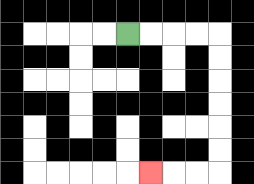{'start': '[5, 1]', 'end': '[6, 7]', 'path_directions': 'R,R,R,R,D,D,D,D,D,D,L,L,L', 'path_coordinates': '[[5, 1], [6, 1], [7, 1], [8, 1], [9, 1], [9, 2], [9, 3], [9, 4], [9, 5], [9, 6], [9, 7], [8, 7], [7, 7], [6, 7]]'}